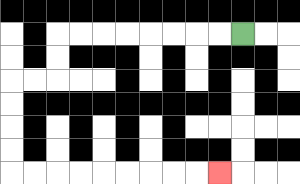{'start': '[10, 1]', 'end': '[9, 7]', 'path_directions': 'L,L,L,L,L,L,L,L,D,D,L,L,D,D,D,D,R,R,R,R,R,R,R,R,R', 'path_coordinates': '[[10, 1], [9, 1], [8, 1], [7, 1], [6, 1], [5, 1], [4, 1], [3, 1], [2, 1], [2, 2], [2, 3], [1, 3], [0, 3], [0, 4], [0, 5], [0, 6], [0, 7], [1, 7], [2, 7], [3, 7], [4, 7], [5, 7], [6, 7], [7, 7], [8, 7], [9, 7]]'}